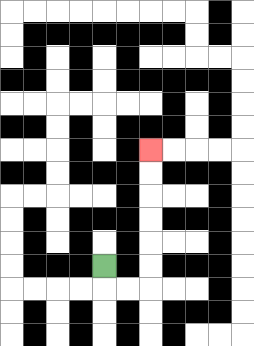{'start': '[4, 11]', 'end': '[6, 6]', 'path_directions': 'D,R,R,U,U,U,U,U,U', 'path_coordinates': '[[4, 11], [4, 12], [5, 12], [6, 12], [6, 11], [6, 10], [6, 9], [6, 8], [6, 7], [6, 6]]'}